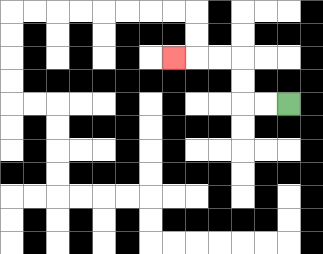{'start': '[12, 4]', 'end': '[7, 2]', 'path_directions': 'L,L,U,U,L,L,L', 'path_coordinates': '[[12, 4], [11, 4], [10, 4], [10, 3], [10, 2], [9, 2], [8, 2], [7, 2]]'}